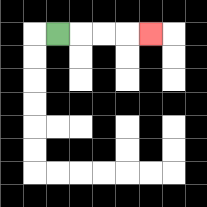{'start': '[2, 1]', 'end': '[6, 1]', 'path_directions': 'R,R,R,R', 'path_coordinates': '[[2, 1], [3, 1], [4, 1], [5, 1], [6, 1]]'}